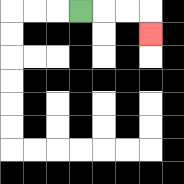{'start': '[3, 0]', 'end': '[6, 1]', 'path_directions': 'R,R,R,D', 'path_coordinates': '[[3, 0], [4, 0], [5, 0], [6, 0], [6, 1]]'}